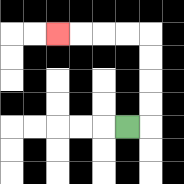{'start': '[5, 5]', 'end': '[2, 1]', 'path_directions': 'R,U,U,U,U,L,L,L,L', 'path_coordinates': '[[5, 5], [6, 5], [6, 4], [6, 3], [6, 2], [6, 1], [5, 1], [4, 1], [3, 1], [2, 1]]'}